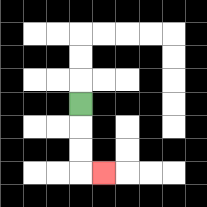{'start': '[3, 4]', 'end': '[4, 7]', 'path_directions': 'D,D,D,R', 'path_coordinates': '[[3, 4], [3, 5], [3, 6], [3, 7], [4, 7]]'}